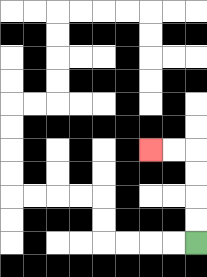{'start': '[8, 10]', 'end': '[6, 6]', 'path_directions': 'U,U,U,U,L,L', 'path_coordinates': '[[8, 10], [8, 9], [8, 8], [8, 7], [8, 6], [7, 6], [6, 6]]'}